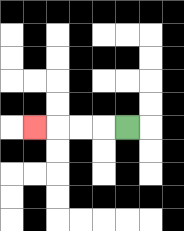{'start': '[5, 5]', 'end': '[1, 5]', 'path_directions': 'L,L,L,L', 'path_coordinates': '[[5, 5], [4, 5], [3, 5], [2, 5], [1, 5]]'}